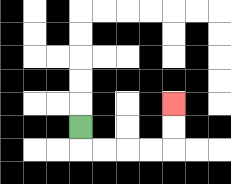{'start': '[3, 5]', 'end': '[7, 4]', 'path_directions': 'D,R,R,R,R,U,U', 'path_coordinates': '[[3, 5], [3, 6], [4, 6], [5, 6], [6, 6], [7, 6], [7, 5], [7, 4]]'}